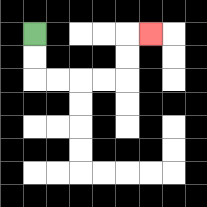{'start': '[1, 1]', 'end': '[6, 1]', 'path_directions': 'D,D,R,R,R,R,U,U,R', 'path_coordinates': '[[1, 1], [1, 2], [1, 3], [2, 3], [3, 3], [4, 3], [5, 3], [5, 2], [5, 1], [6, 1]]'}